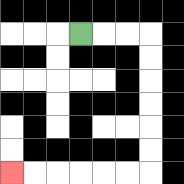{'start': '[3, 1]', 'end': '[0, 7]', 'path_directions': 'R,R,R,D,D,D,D,D,D,L,L,L,L,L,L', 'path_coordinates': '[[3, 1], [4, 1], [5, 1], [6, 1], [6, 2], [6, 3], [6, 4], [6, 5], [6, 6], [6, 7], [5, 7], [4, 7], [3, 7], [2, 7], [1, 7], [0, 7]]'}